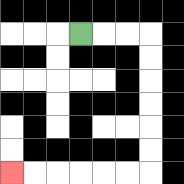{'start': '[3, 1]', 'end': '[0, 7]', 'path_directions': 'R,R,R,D,D,D,D,D,D,L,L,L,L,L,L', 'path_coordinates': '[[3, 1], [4, 1], [5, 1], [6, 1], [6, 2], [6, 3], [6, 4], [6, 5], [6, 6], [6, 7], [5, 7], [4, 7], [3, 7], [2, 7], [1, 7], [0, 7]]'}